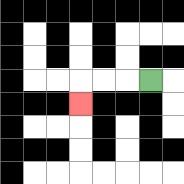{'start': '[6, 3]', 'end': '[3, 4]', 'path_directions': 'L,L,L,D', 'path_coordinates': '[[6, 3], [5, 3], [4, 3], [3, 3], [3, 4]]'}